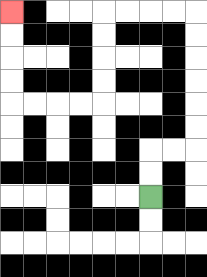{'start': '[6, 8]', 'end': '[0, 0]', 'path_directions': 'U,U,R,R,U,U,U,U,U,U,L,L,L,L,D,D,D,D,L,L,L,L,U,U,U,U', 'path_coordinates': '[[6, 8], [6, 7], [6, 6], [7, 6], [8, 6], [8, 5], [8, 4], [8, 3], [8, 2], [8, 1], [8, 0], [7, 0], [6, 0], [5, 0], [4, 0], [4, 1], [4, 2], [4, 3], [4, 4], [3, 4], [2, 4], [1, 4], [0, 4], [0, 3], [0, 2], [0, 1], [0, 0]]'}